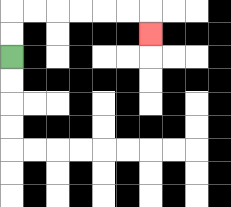{'start': '[0, 2]', 'end': '[6, 1]', 'path_directions': 'U,U,R,R,R,R,R,R,D', 'path_coordinates': '[[0, 2], [0, 1], [0, 0], [1, 0], [2, 0], [3, 0], [4, 0], [5, 0], [6, 0], [6, 1]]'}